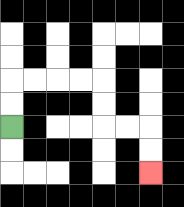{'start': '[0, 5]', 'end': '[6, 7]', 'path_directions': 'U,U,R,R,R,R,D,D,R,R,D,D', 'path_coordinates': '[[0, 5], [0, 4], [0, 3], [1, 3], [2, 3], [3, 3], [4, 3], [4, 4], [4, 5], [5, 5], [6, 5], [6, 6], [6, 7]]'}